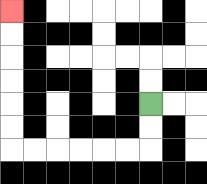{'start': '[6, 4]', 'end': '[0, 0]', 'path_directions': 'D,D,L,L,L,L,L,L,U,U,U,U,U,U', 'path_coordinates': '[[6, 4], [6, 5], [6, 6], [5, 6], [4, 6], [3, 6], [2, 6], [1, 6], [0, 6], [0, 5], [0, 4], [0, 3], [0, 2], [0, 1], [0, 0]]'}